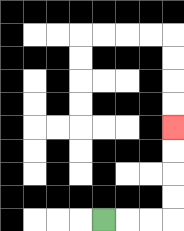{'start': '[4, 9]', 'end': '[7, 5]', 'path_directions': 'R,R,R,U,U,U,U', 'path_coordinates': '[[4, 9], [5, 9], [6, 9], [7, 9], [7, 8], [7, 7], [7, 6], [7, 5]]'}